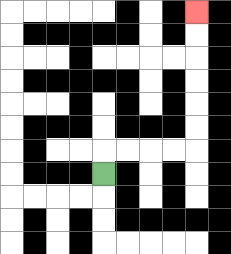{'start': '[4, 7]', 'end': '[8, 0]', 'path_directions': 'U,R,R,R,R,U,U,U,U,U,U', 'path_coordinates': '[[4, 7], [4, 6], [5, 6], [6, 6], [7, 6], [8, 6], [8, 5], [8, 4], [8, 3], [8, 2], [8, 1], [8, 0]]'}